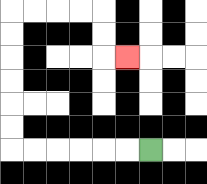{'start': '[6, 6]', 'end': '[5, 2]', 'path_directions': 'L,L,L,L,L,L,U,U,U,U,U,U,R,R,R,R,D,D,R', 'path_coordinates': '[[6, 6], [5, 6], [4, 6], [3, 6], [2, 6], [1, 6], [0, 6], [0, 5], [0, 4], [0, 3], [0, 2], [0, 1], [0, 0], [1, 0], [2, 0], [3, 0], [4, 0], [4, 1], [4, 2], [5, 2]]'}